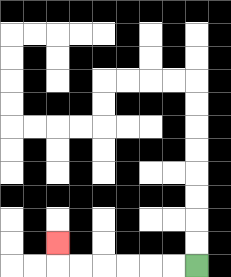{'start': '[8, 11]', 'end': '[2, 10]', 'path_directions': 'L,L,L,L,L,L,U', 'path_coordinates': '[[8, 11], [7, 11], [6, 11], [5, 11], [4, 11], [3, 11], [2, 11], [2, 10]]'}